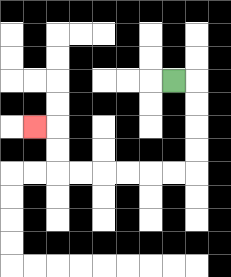{'start': '[7, 3]', 'end': '[1, 5]', 'path_directions': 'R,D,D,D,D,L,L,L,L,L,L,U,U,L', 'path_coordinates': '[[7, 3], [8, 3], [8, 4], [8, 5], [8, 6], [8, 7], [7, 7], [6, 7], [5, 7], [4, 7], [3, 7], [2, 7], [2, 6], [2, 5], [1, 5]]'}